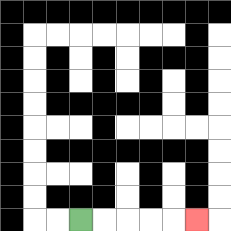{'start': '[3, 9]', 'end': '[8, 9]', 'path_directions': 'R,R,R,R,R', 'path_coordinates': '[[3, 9], [4, 9], [5, 9], [6, 9], [7, 9], [8, 9]]'}